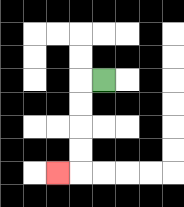{'start': '[4, 3]', 'end': '[2, 7]', 'path_directions': 'L,D,D,D,D,L', 'path_coordinates': '[[4, 3], [3, 3], [3, 4], [3, 5], [3, 6], [3, 7], [2, 7]]'}